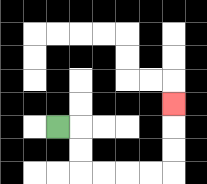{'start': '[2, 5]', 'end': '[7, 4]', 'path_directions': 'R,D,D,R,R,R,R,U,U,U', 'path_coordinates': '[[2, 5], [3, 5], [3, 6], [3, 7], [4, 7], [5, 7], [6, 7], [7, 7], [7, 6], [7, 5], [7, 4]]'}